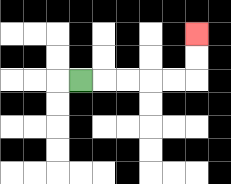{'start': '[3, 3]', 'end': '[8, 1]', 'path_directions': 'R,R,R,R,R,U,U', 'path_coordinates': '[[3, 3], [4, 3], [5, 3], [6, 3], [7, 3], [8, 3], [8, 2], [8, 1]]'}